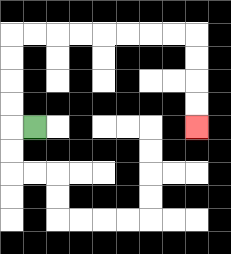{'start': '[1, 5]', 'end': '[8, 5]', 'path_directions': 'L,U,U,U,U,R,R,R,R,R,R,R,R,D,D,D,D', 'path_coordinates': '[[1, 5], [0, 5], [0, 4], [0, 3], [0, 2], [0, 1], [1, 1], [2, 1], [3, 1], [4, 1], [5, 1], [6, 1], [7, 1], [8, 1], [8, 2], [8, 3], [8, 4], [8, 5]]'}